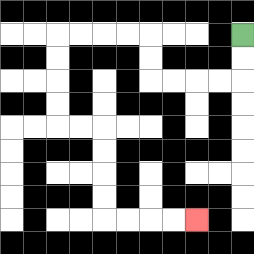{'start': '[10, 1]', 'end': '[8, 9]', 'path_directions': 'D,D,L,L,L,L,U,U,L,L,L,L,D,D,D,D,R,R,D,D,D,D,R,R,R,R', 'path_coordinates': '[[10, 1], [10, 2], [10, 3], [9, 3], [8, 3], [7, 3], [6, 3], [6, 2], [6, 1], [5, 1], [4, 1], [3, 1], [2, 1], [2, 2], [2, 3], [2, 4], [2, 5], [3, 5], [4, 5], [4, 6], [4, 7], [4, 8], [4, 9], [5, 9], [6, 9], [7, 9], [8, 9]]'}